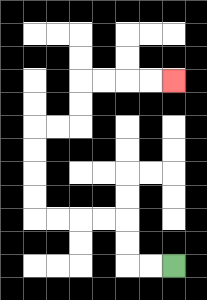{'start': '[7, 11]', 'end': '[7, 3]', 'path_directions': 'L,L,U,U,L,L,L,L,U,U,U,U,R,R,U,U,R,R,R,R', 'path_coordinates': '[[7, 11], [6, 11], [5, 11], [5, 10], [5, 9], [4, 9], [3, 9], [2, 9], [1, 9], [1, 8], [1, 7], [1, 6], [1, 5], [2, 5], [3, 5], [3, 4], [3, 3], [4, 3], [5, 3], [6, 3], [7, 3]]'}